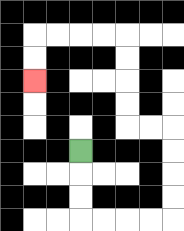{'start': '[3, 6]', 'end': '[1, 3]', 'path_directions': 'D,D,D,R,R,R,R,U,U,U,U,L,L,U,U,U,U,L,L,L,L,D,D', 'path_coordinates': '[[3, 6], [3, 7], [3, 8], [3, 9], [4, 9], [5, 9], [6, 9], [7, 9], [7, 8], [7, 7], [7, 6], [7, 5], [6, 5], [5, 5], [5, 4], [5, 3], [5, 2], [5, 1], [4, 1], [3, 1], [2, 1], [1, 1], [1, 2], [1, 3]]'}